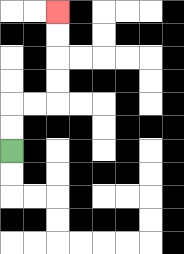{'start': '[0, 6]', 'end': '[2, 0]', 'path_directions': 'U,U,R,R,U,U,U,U', 'path_coordinates': '[[0, 6], [0, 5], [0, 4], [1, 4], [2, 4], [2, 3], [2, 2], [2, 1], [2, 0]]'}